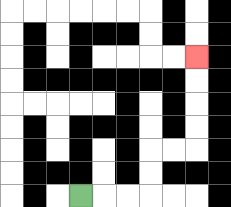{'start': '[3, 8]', 'end': '[8, 2]', 'path_directions': 'R,R,R,U,U,R,R,U,U,U,U', 'path_coordinates': '[[3, 8], [4, 8], [5, 8], [6, 8], [6, 7], [6, 6], [7, 6], [8, 6], [8, 5], [8, 4], [8, 3], [8, 2]]'}